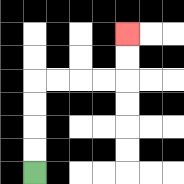{'start': '[1, 7]', 'end': '[5, 1]', 'path_directions': 'U,U,U,U,R,R,R,R,U,U', 'path_coordinates': '[[1, 7], [1, 6], [1, 5], [1, 4], [1, 3], [2, 3], [3, 3], [4, 3], [5, 3], [5, 2], [5, 1]]'}